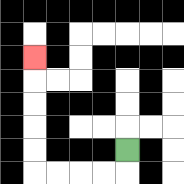{'start': '[5, 6]', 'end': '[1, 2]', 'path_directions': 'D,L,L,L,L,U,U,U,U,U', 'path_coordinates': '[[5, 6], [5, 7], [4, 7], [3, 7], [2, 7], [1, 7], [1, 6], [1, 5], [1, 4], [1, 3], [1, 2]]'}